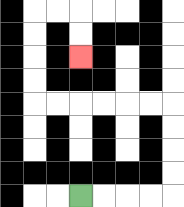{'start': '[3, 8]', 'end': '[3, 2]', 'path_directions': 'R,R,R,R,U,U,U,U,L,L,L,L,L,L,U,U,U,U,R,R,D,D', 'path_coordinates': '[[3, 8], [4, 8], [5, 8], [6, 8], [7, 8], [7, 7], [7, 6], [7, 5], [7, 4], [6, 4], [5, 4], [4, 4], [3, 4], [2, 4], [1, 4], [1, 3], [1, 2], [1, 1], [1, 0], [2, 0], [3, 0], [3, 1], [3, 2]]'}